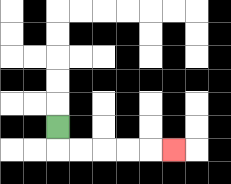{'start': '[2, 5]', 'end': '[7, 6]', 'path_directions': 'D,R,R,R,R,R', 'path_coordinates': '[[2, 5], [2, 6], [3, 6], [4, 6], [5, 6], [6, 6], [7, 6]]'}